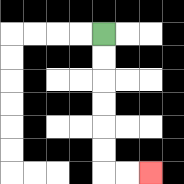{'start': '[4, 1]', 'end': '[6, 7]', 'path_directions': 'D,D,D,D,D,D,R,R', 'path_coordinates': '[[4, 1], [4, 2], [4, 3], [4, 4], [4, 5], [4, 6], [4, 7], [5, 7], [6, 7]]'}